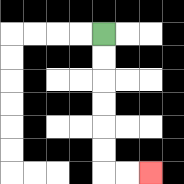{'start': '[4, 1]', 'end': '[6, 7]', 'path_directions': 'D,D,D,D,D,D,R,R', 'path_coordinates': '[[4, 1], [4, 2], [4, 3], [4, 4], [4, 5], [4, 6], [4, 7], [5, 7], [6, 7]]'}